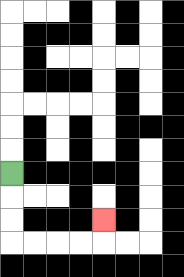{'start': '[0, 7]', 'end': '[4, 9]', 'path_directions': 'D,D,D,R,R,R,R,U', 'path_coordinates': '[[0, 7], [0, 8], [0, 9], [0, 10], [1, 10], [2, 10], [3, 10], [4, 10], [4, 9]]'}